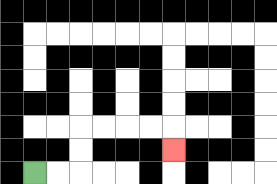{'start': '[1, 7]', 'end': '[7, 6]', 'path_directions': 'R,R,U,U,R,R,R,R,D', 'path_coordinates': '[[1, 7], [2, 7], [3, 7], [3, 6], [3, 5], [4, 5], [5, 5], [6, 5], [7, 5], [7, 6]]'}